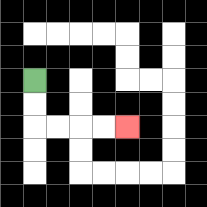{'start': '[1, 3]', 'end': '[5, 5]', 'path_directions': 'D,D,R,R,R,R', 'path_coordinates': '[[1, 3], [1, 4], [1, 5], [2, 5], [3, 5], [4, 5], [5, 5]]'}